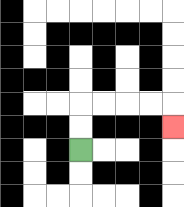{'start': '[3, 6]', 'end': '[7, 5]', 'path_directions': 'U,U,R,R,R,R,D', 'path_coordinates': '[[3, 6], [3, 5], [3, 4], [4, 4], [5, 4], [6, 4], [7, 4], [7, 5]]'}